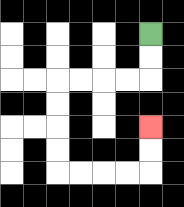{'start': '[6, 1]', 'end': '[6, 5]', 'path_directions': 'D,D,L,L,L,L,D,D,D,D,R,R,R,R,U,U', 'path_coordinates': '[[6, 1], [6, 2], [6, 3], [5, 3], [4, 3], [3, 3], [2, 3], [2, 4], [2, 5], [2, 6], [2, 7], [3, 7], [4, 7], [5, 7], [6, 7], [6, 6], [6, 5]]'}